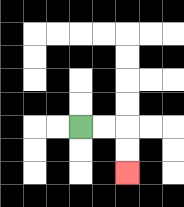{'start': '[3, 5]', 'end': '[5, 7]', 'path_directions': 'R,R,D,D', 'path_coordinates': '[[3, 5], [4, 5], [5, 5], [5, 6], [5, 7]]'}